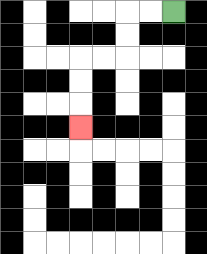{'start': '[7, 0]', 'end': '[3, 5]', 'path_directions': 'L,L,D,D,L,L,D,D,D', 'path_coordinates': '[[7, 0], [6, 0], [5, 0], [5, 1], [5, 2], [4, 2], [3, 2], [3, 3], [3, 4], [3, 5]]'}